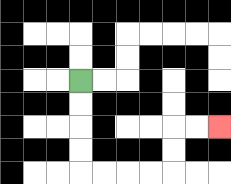{'start': '[3, 3]', 'end': '[9, 5]', 'path_directions': 'D,D,D,D,R,R,R,R,U,U,R,R', 'path_coordinates': '[[3, 3], [3, 4], [3, 5], [3, 6], [3, 7], [4, 7], [5, 7], [6, 7], [7, 7], [7, 6], [7, 5], [8, 5], [9, 5]]'}